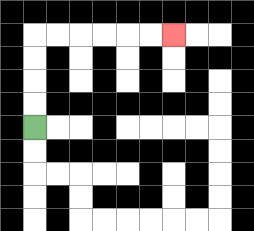{'start': '[1, 5]', 'end': '[7, 1]', 'path_directions': 'U,U,U,U,R,R,R,R,R,R', 'path_coordinates': '[[1, 5], [1, 4], [1, 3], [1, 2], [1, 1], [2, 1], [3, 1], [4, 1], [5, 1], [6, 1], [7, 1]]'}